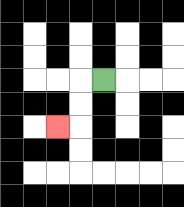{'start': '[4, 3]', 'end': '[2, 5]', 'path_directions': 'L,D,D,L', 'path_coordinates': '[[4, 3], [3, 3], [3, 4], [3, 5], [2, 5]]'}